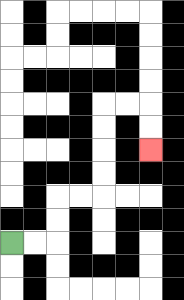{'start': '[0, 10]', 'end': '[6, 6]', 'path_directions': 'R,R,U,U,R,R,U,U,U,U,R,R,D,D', 'path_coordinates': '[[0, 10], [1, 10], [2, 10], [2, 9], [2, 8], [3, 8], [4, 8], [4, 7], [4, 6], [4, 5], [4, 4], [5, 4], [6, 4], [6, 5], [6, 6]]'}